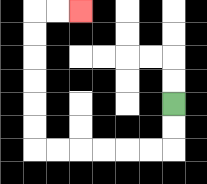{'start': '[7, 4]', 'end': '[3, 0]', 'path_directions': 'D,D,L,L,L,L,L,L,U,U,U,U,U,U,R,R', 'path_coordinates': '[[7, 4], [7, 5], [7, 6], [6, 6], [5, 6], [4, 6], [3, 6], [2, 6], [1, 6], [1, 5], [1, 4], [1, 3], [1, 2], [1, 1], [1, 0], [2, 0], [3, 0]]'}